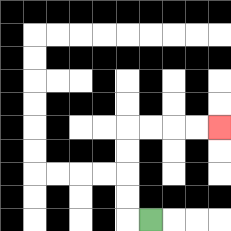{'start': '[6, 9]', 'end': '[9, 5]', 'path_directions': 'L,U,U,U,U,R,R,R,R', 'path_coordinates': '[[6, 9], [5, 9], [5, 8], [5, 7], [5, 6], [5, 5], [6, 5], [7, 5], [8, 5], [9, 5]]'}